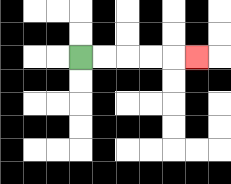{'start': '[3, 2]', 'end': '[8, 2]', 'path_directions': 'R,R,R,R,R', 'path_coordinates': '[[3, 2], [4, 2], [5, 2], [6, 2], [7, 2], [8, 2]]'}